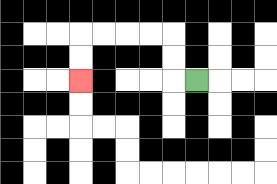{'start': '[8, 3]', 'end': '[3, 3]', 'path_directions': 'L,U,U,L,L,L,L,D,D', 'path_coordinates': '[[8, 3], [7, 3], [7, 2], [7, 1], [6, 1], [5, 1], [4, 1], [3, 1], [3, 2], [3, 3]]'}